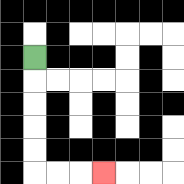{'start': '[1, 2]', 'end': '[4, 7]', 'path_directions': 'D,D,D,D,D,R,R,R', 'path_coordinates': '[[1, 2], [1, 3], [1, 4], [1, 5], [1, 6], [1, 7], [2, 7], [3, 7], [4, 7]]'}